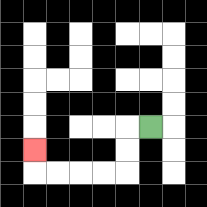{'start': '[6, 5]', 'end': '[1, 6]', 'path_directions': 'L,D,D,L,L,L,L,U', 'path_coordinates': '[[6, 5], [5, 5], [5, 6], [5, 7], [4, 7], [3, 7], [2, 7], [1, 7], [1, 6]]'}